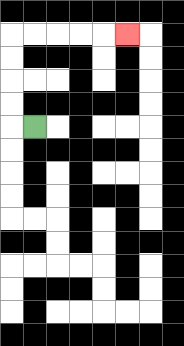{'start': '[1, 5]', 'end': '[5, 1]', 'path_directions': 'L,U,U,U,U,R,R,R,R,R', 'path_coordinates': '[[1, 5], [0, 5], [0, 4], [0, 3], [0, 2], [0, 1], [1, 1], [2, 1], [3, 1], [4, 1], [5, 1]]'}